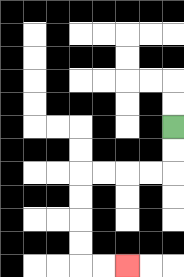{'start': '[7, 5]', 'end': '[5, 11]', 'path_directions': 'D,D,L,L,L,L,D,D,D,D,R,R', 'path_coordinates': '[[7, 5], [7, 6], [7, 7], [6, 7], [5, 7], [4, 7], [3, 7], [3, 8], [3, 9], [3, 10], [3, 11], [4, 11], [5, 11]]'}